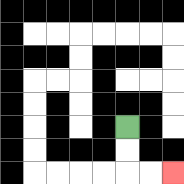{'start': '[5, 5]', 'end': '[7, 7]', 'path_directions': 'D,D,R,R', 'path_coordinates': '[[5, 5], [5, 6], [5, 7], [6, 7], [7, 7]]'}